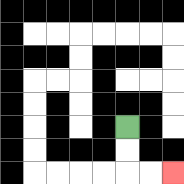{'start': '[5, 5]', 'end': '[7, 7]', 'path_directions': 'D,D,R,R', 'path_coordinates': '[[5, 5], [5, 6], [5, 7], [6, 7], [7, 7]]'}